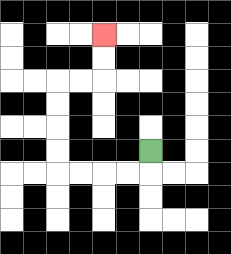{'start': '[6, 6]', 'end': '[4, 1]', 'path_directions': 'D,L,L,L,L,U,U,U,U,R,R,U,U', 'path_coordinates': '[[6, 6], [6, 7], [5, 7], [4, 7], [3, 7], [2, 7], [2, 6], [2, 5], [2, 4], [2, 3], [3, 3], [4, 3], [4, 2], [4, 1]]'}